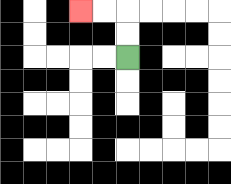{'start': '[5, 2]', 'end': '[3, 0]', 'path_directions': 'U,U,L,L', 'path_coordinates': '[[5, 2], [5, 1], [5, 0], [4, 0], [3, 0]]'}